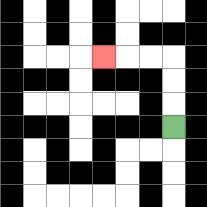{'start': '[7, 5]', 'end': '[4, 2]', 'path_directions': 'U,U,U,L,L,L', 'path_coordinates': '[[7, 5], [7, 4], [7, 3], [7, 2], [6, 2], [5, 2], [4, 2]]'}